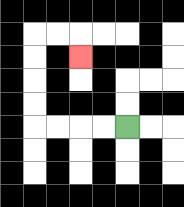{'start': '[5, 5]', 'end': '[3, 2]', 'path_directions': 'L,L,L,L,U,U,U,U,R,R,D', 'path_coordinates': '[[5, 5], [4, 5], [3, 5], [2, 5], [1, 5], [1, 4], [1, 3], [1, 2], [1, 1], [2, 1], [3, 1], [3, 2]]'}